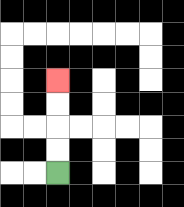{'start': '[2, 7]', 'end': '[2, 3]', 'path_directions': 'U,U,U,U', 'path_coordinates': '[[2, 7], [2, 6], [2, 5], [2, 4], [2, 3]]'}